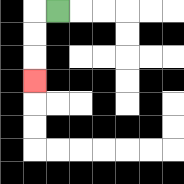{'start': '[2, 0]', 'end': '[1, 3]', 'path_directions': 'L,D,D,D', 'path_coordinates': '[[2, 0], [1, 0], [1, 1], [1, 2], [1, 3]]'}